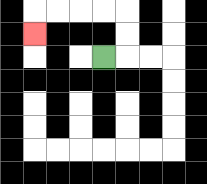{'start': '[4, 2]', 'end': '[1, 1]', 'path_directions': 'R,U,U,L,L,L,L,D', 'path_coordinates': '[[4, 2], [5, 2], [5, 1], [5, 0], [4, 0], [3, 0], [2, 0], [1, 0], [1, 1]]'}